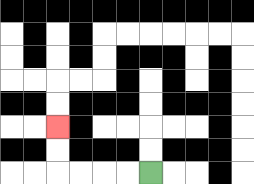{'start': '[6, 7]', 'end': '[2, 5]', 'path_directions': 'L,L,L,L,U,U', 'path_coordinates': '[[6, 7], [5, 7], [4, 7], [3, 7], [2, 7], [2, 6], [2, 5]]'}